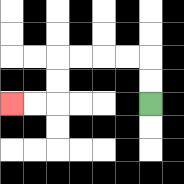{'start': '[6, 4]', 'end': '[0, 4]', 'path_directions': 'U,U,L,L,L,L,D,D,L,L', 'path_coordinates': '[[6, 4], [6, 3], [6, 2], [5, 2], [4, 2], [3, 2], [2, 2], [2, 3], [2, 4], [1, 4], [0, 4]]'}